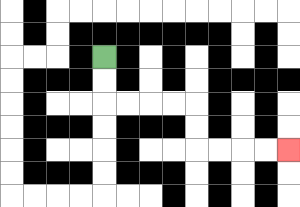{'start': '[4, 2]', 'end': '[12, 6]', 'path_directions': 'D,D,R,R,R,R,D,D,R,R,R,R', 'path_coordinates': '[[4, 2], [4, 3], [4, 4], [5, 4], [6, 4], [7, 4], [8, 4], [8, 5], [8, 6], [9, 6], [10, 6], [11, 6], [12, 6]]'}